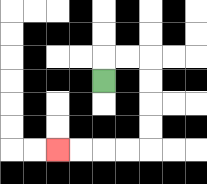{'start': '[4, 3]', 'end': '[2, 6]', 'path_directions': 'U,R,R,D,D,D,D,L,L,L,L', 'path_coordinates': '[[4, 3], [4, 2], [5, 2], [6, 2], [6, 3], [6, 4], [6, 5], [6, 6], [5, 6], [4, 6], [3, 6], [2, 6]]'}